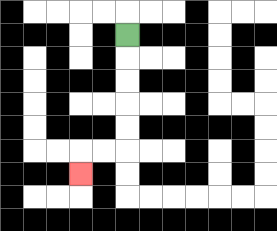{'start': '[5, 1]', 'end': '[3, 7]', 'path_directions': 'D,D,D,D,D,L,L,D', 'path_coordinates': '[[5, 1], [5, 2], [5, 3], [5, 4], [5, 5], [5, 6], [4, 6], [3, 6], [3, 7]]'}